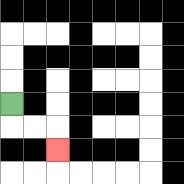{'start': '[0, 4]', 'end': '[2, 6]', 'path_directions': 'D,R,R,D', 'path_coordinates': '[[0, 4], [0, 5], [1, 5], [2, 5], [2, 6]]'}